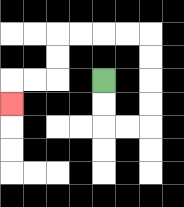{'start': '[4, 3]', 'end': '[0, 4]', 'path_directions': 'D,D,R,R,U,U,U,U,L,L,L,L,D,D,L,L,D', 'path_coordinates': '[[4, 3], [4, 4], [4, 5], [5, 5], [6, 5], [6, 4], [6, 3], [6, 2], [6, 1], [5, 1], [4, 1], [3, 1], [2, 1], [2, 2], [2, 3], [1, 3], [0, 3], [0, 4]]'}